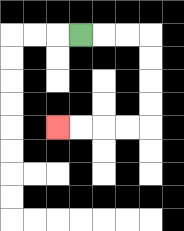{'start': '[3, 1]', 'end': '[2, 5]', 'path_directions': 'R,R,R,D,D,D,D,L,L,L,L', 'path_coordinates': '[[3, 1], [4, 1], [5, 1], [6, 1], [6, 2], [6, 3], [6, 4], [6, 5], [5, 5], [4, 5], [3, 5], [2, 5]]'}